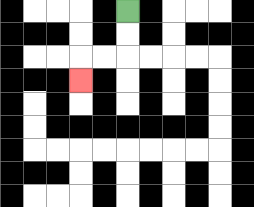{'start': '[5, 0]', 'end': '[3, 3]', 'path_directions': 'D,D,L,L,D', 'path_coordinates': '[[5, 0], [5, 1], [5, 2], [4, 2], [3, 2], [3, 3]]'}